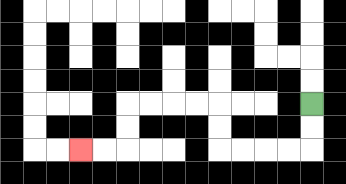{'start': '[13, 4]', 'end': '[3, 6]', 'path_directions': 'D,D,L,L,L,L,U,U,L,L,L,L,D,D,L,L', 'path_coordinates': '[[13, 4], [13, 5], [13, 6], [12, 6], [11, 6], [10, 6], [9, 6], [9, 5], [9, 4], [8, 4], [7, 4], [6, 4], [5, 4], [5, 5], [5, 6], [4, 6], [3, 6]]'}